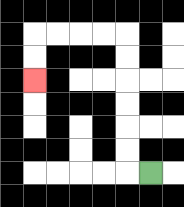{'start': '[6, 7]', 'end': '[1, 3]', 'path_directions': 'L,U,U,U,U,U,U,L,L,L,L,D,D', 'path_coordinates': '[[6, 7], [5, 7], [5, 6], [5, 5], [5, 4], [5, 3], [5, 2], [5, 1], [4, 1], [3, 1], [2, 1], [1, 1], [1, 2], [1, 3]]'}